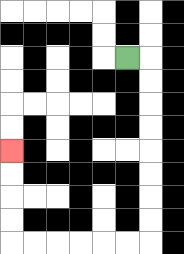{'start': '[5, 2]', 'end': '[0, 6]', 'path_directions': 'R,D,D,D,D,D,D,D,D,L,L,L,L,L,L,U,U,U,U', 'path_coordinates': '[[5, 2], [6, 2], [6, 3], [6, 4], [6, 5], [6, 6], [6, 7], [6, 8], [6, 9], [6, 10], [5, 10], [4, 10], [3, 10], [2, 10], [1, 10], [0, 10], [0, 9], [0, 8], [0, 7], [0, 6]]'}